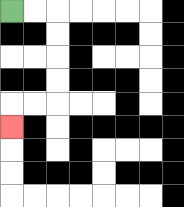{'start': '[0, 0]', 'end': '[0, 5]', 'path_directions': 'R,R,D,D,D,D,L,L,D', 'path_coordinates': '[[0, 0], [1, 0], [2, 0], [2, 1], [2, 2], [2, 3], [2, 4], [1, 4], [0, 4], [0, 5]]'}